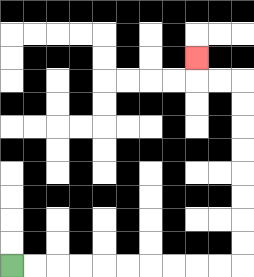{'start': '[0, 11]', 'end': '[8, 2]', 'path_directions': 'R,R,R,R,R,R,R,R,R,R,U,U,U,U,U,U,U,U,L,L,U', 'path_coordinates': '[[0, 11], [1, 11], [2, 11], [3, 11], [4, 11], [5, 11], [6, 11], [7, 11], [8, 11], [9, 11], [10, 11], [10, 10], [10, 9], [10, 8], [10, 7], [10, 6], [10, 5], [10, 4], [10, 3], [9, 3], [8, 3], [8, 2]]'}